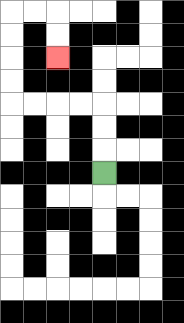{'start': '[4, 7]', 'end': '[2, 2]', 'path_directions': 'U,U,U,L,L,L,L,U,U,U,U,R,R,D,D', 'path_coordinates': '[[4, 7], [4, 6], [4, 5], [4, 4], [3, 4], [2, 4], [1, 4], [0, 4], [0, 3], [0, 2], [0, 1], [0, 0], [1, 0], [2, 0], [2, 1], [2, 2]]'}